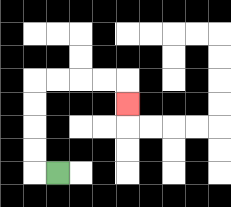{'start': '[2, 7]', 'end': '[5, 4]', 'path_directions': 'L,U,U,U,U,R,R,R,R,D', 'path_coordinates': '[[2, 7], [1, 7], [1, 6], [1, 5], [1, 4], [1, 3], [2, 3], [3, 3], [4, 3], [5, 3], [5, 4]]'}